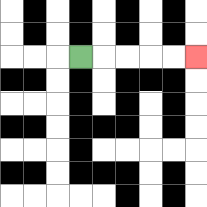{'start': '[3, 2]', 'end': '[8, 2]', 'path_directions': 'R,R,R,R,R', 'path_coordinates': '[[3, 2], [4, 2], [5, 2], [6, 2], [7, 2], [8, 2]]'}